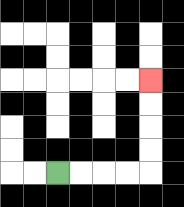{'start': '[2, 7]', 'end': '[6, 3]', 'path_directions': 'R,R,R,R,U,U,U,U', 'path_coordinates': '[[2, 7], [3, 7], [4, 7], [5, 7], [6, 7], [6, 6], [6, 5], [6, 4], [6, 3]]'}